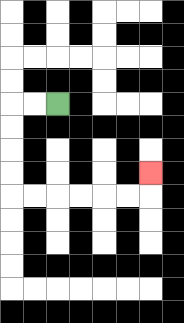{'start': '[2, 4]', 'end': '[6, 7]', 'path_directions': 'L,L,D,D,D,D,R,R,R,R,R,R,U', 'path_coordinates': '[[2, 4], [1, 4], [0, 4], [0, 5], [0, 6], [0, 7], [0, 8], [1, 8], [2, 8], [3, 8], [4, 8], [5, 8], [6, 8], [6, 7]]'}